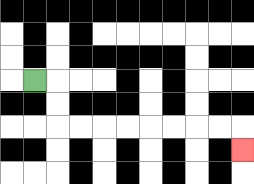{'start': '[1, 3]', 'end': '[10, 6]', 'path_directions': 'R,D,D,R,R,R,R,R,R,R,R,D', 'path_coordinates': '[[1, 3], [2, 3], [2, 4], [2, 5], [3, 5], [4, 5], [5, 5], [6, 5], [7, 5], [8, 5], [9, 5], [10, 5], [10, 6]]'}